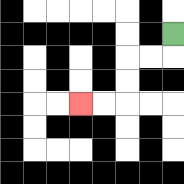{'start': '[7, 1]', 'end': '[3, 4]', 'path_directions': 'D,L,L,D,D,L,L', 'path_coordinates': '[[7, 1], [7, 2], [6, 2], [5, 2], [5, 3], [5, 4], [4, 4], [3, 4]]'}